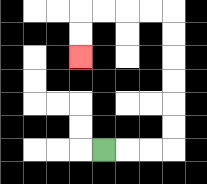{'start': '[4, 6]', 'end': '[3, 2]', 'path_directions': 'R,R,R,U,U,U,U,U,U,L,L,L,L,D,D', 'path_coordinates': '[[4, 6], [5, 6], [6, 6], [7, 6], [7, 5], [7, 4], [7, 3], [7, 2], [7, 1], [7, 0], [6, 0], [5, 0], [4, 0], [3, 0], [3, 1], [3, 2]]'}